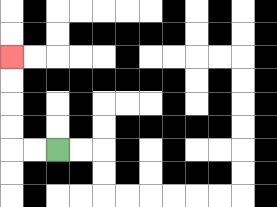{'start': '[2, 6]', 'end': '[0, 2]', 'path_directions': 'L,L,U,U,U,U', 'path_coordinates': '[[2, 6], [1, 6], [0, 6], [0, 5], [0, 4], [0, 3], [0, 2]]'}